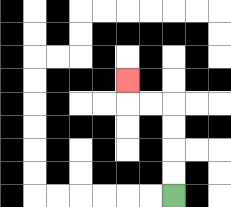{'start': '[7, 8]', 'end': '[5, 3]', 'path_directions': 'U,U,U,U,L,L,U', 'path_coordinates': '[[7, 8], [7, 7], [7, 6], [7, 5], [7, 4], [6, 4], [5, 4], [5, 3]]'}